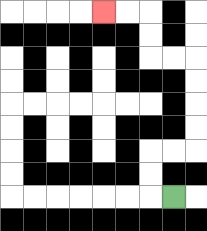{'start': '[7, 8]', 'end': '[4, 0]', 'path_directions': 'L,U,U,R,R,U,U,U,U,L,L,U,U,L,L', 'path_coordinates': '[[7, 8], [6, 8], [6, 7], [6, 6], [7, 6], [8, 6], [8, 5], [8, 4], [8, 3], [8, 2], [7, 2], [6, 2], [6, 1], [6, 0], [5, 0], [4, 0]]'}